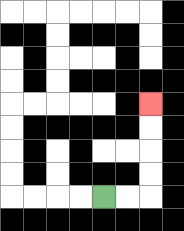{'start': '[4, 8]', 'end': '[6, 4]', 'path_directions': 'R,R,U,U,U,U', 'path_coordinates': '[[4, 8], [5, 8], [6, 8], [6, 7], [6, 6], [6, 5], [6, 4]]'}